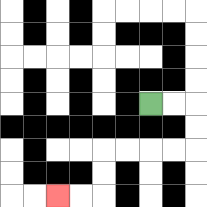{'start': '[6, 4]', 'end': '[2, 8]', 'path_directions': 'R,R,D,D,L,L,L,L,D,D,L,L', 'path_coordinates': '[[6, 4], [7, 4], [8, 4], [8, 5], [8, 6], [7, 6], [6, 6], [5, 6], [4, 6], [4, 7], [4, 8], [3, 8], [2, 8]]'}